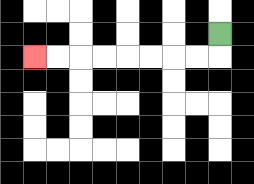{'start': '[9, 1]', 'end': '[1, 2]', 'path_directions': 'D,L,L,L,L,L,L,L,L', 'path_coordinates': '[[9, 1], [9, 2], [8, 2], [7, 2], [6, 2], [5, 2], [4, 2], [3, 2], [2, 2], [1, 2]]'}